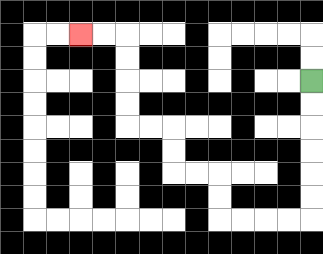{'start': '[13, 3]', 'end': '[3, 1]', 'path_directions': 'D,D,D,D,D,D,L,L,L,L,U,U,L,L,U,U,L,L,U,U,U,U,L,L', 'path_coordinates': '[[13, 3], [13, 4], [13, 5], [13, 6], [13, 7], [13, 8], [13, 9], [12, 9], [11, 9], [10, 9], [9, 9], [9, 8], [9, 7], [8, 7], [7, 7], [7, 6], [7, 5], [6, 5], [5, 5], [5, 4], [5, 3], [5, 2], [5, 1], [4, 1], [3, 1]]'}